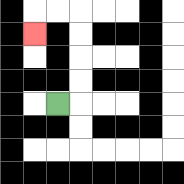{'start': '[2, 4]', 'end': '[1, 1]', 'path_directions': 'R,U,U,U,U,L,L,D', 'path_coordinates': '[[2, 4], [3, 4], [3, 3], [3, 2], [3, 1], [3, 0], [2, 0], [1, 0], [1, 1]]'}